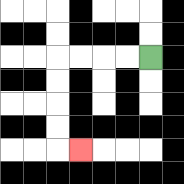{'start': '[6, 2]', 'end': '[3, 6]', 'path_directions': 'L,L,L,L,D,D,D,D,R', 'path_coordinates': '[[6, 2], [5, 2], [4, 2], [3, 2], [2, 2], [2, 3], [2, 4], [2, 5], [2, 6], [3, 6]]'}